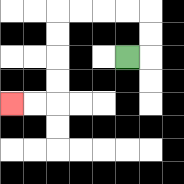{'start': '[5, 2]', 'end': '[0, 4]', 'path_directions': 'R,U,U,L,L,L,L,D,D,D,D,L,L', 'path_coordinates': '[[5, 2], [6, 2], [6, 1], [6, 0], [5, 0], [4, 0], [3, 0], [2, 0], [2, 1], [2, 2], [2, 3], [2, 4], [1, 4], [0, 4]]'}